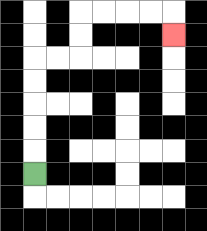{'start': '[1, 7]', 'end': '[7, 1]', 'path_directions': 'U,U,U,U,U,R,R,U,U,R,R,R,R,D', 'path_coordinates': '[[1, 7], [1, 6], [1, 5], [1, 4], [1, 3], [1, 2], [2, 2], [3, 2], [3, 1], [3, 0], [4, 0], [5, 0], [6, 0], [7, 0], [7, 1]]'}